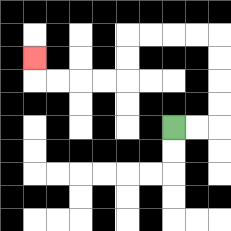{'start': '[7, 5]', 'end': '[1, 2]', 'path_directions': 'R,R,U,U,U,U,L,L,L,L,D,D,L,L,L,L,U', 'path_coordinates': '[[7, 5], [8, 5], [9, 5], [9, 4], [9, 3], [9, 2], [9, 1], [8, 1], [7, 1], [6, 1], [5, 1], [5, 2], [5, 3], [4, 3], [3, 3], [2, 3], [1, 3], [1, 2]]'}